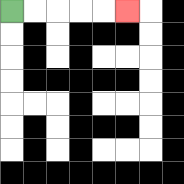{'start': '[0, 0]', 'end': '[5, 0]', 'path_directions': 'R,R,R,R,R', 'path_coordinates': '[[0, 0], [1, 0], [2, 0], [3, 0], [4, 0], [5, 0]]'}